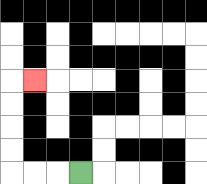{'start': '[3, 7]', 'end': '[1, 3]', 'path_directions': 'L,L,L,U,U,U,U,R', 'path_coordinates': '[[3, 7], [2, 7], [1, 7], [0, 7], [0, 6], [0, 5], [0, 4], [0, 3], [1, 3]]'}